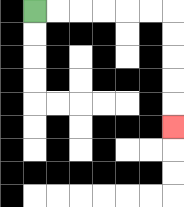{'start': '[1, 0]', 'end': '[7, 5]', 'path_directions': 'R,R,R,R,R,R,D,D,D,D,D', 'path_coordinates': '[[1, 0], [2, 0], [3, 0], [4, 0], [5, 0], [6, 0], [7, 0], [7, 1], [7, 2], [7, 3], [7, 4], [7, 5]]'}